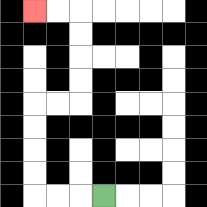{'start': '[4, 8]', 'end': '[1, 0]', 'path_directions': 'L,L,L,U,U,U,U,R,R,U,U,U,U,L,L', 'path_coordinates': '[[4, 8], [3, 8], [2, 8], [1, 8], [1, 7], [1, 6], [1, 5], [1, 4], [2, 4], [3, 4], [3, 3], [3, 2], [3, 1], [3, 0], [2, 0], [1, 0]]'}